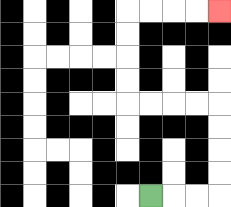{'start': '[6, 8]', 'end': '[9, 0]', 'path_directions': 'R,R,R,U,U,U,U,L,L,L,L,U,U,U,U,R,R,R,R', 'path_coordinates': '[[6, 8], [7, 8], [8, 8], [9, 8], [9, 7], [9, 6], [9, 5], [9, 4], [8, 4], [7, 4], [6, 4], [5, 4], [5, 3], [5, 2], [5, 1], [5, 0], [6, 0], [7, 0], [8, 0], [9, 0]]'}